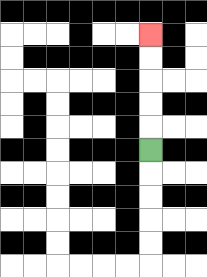{'start': '[6, 6]', 'end': '[6, 1]', 'path_directions': 'U,U,U,U,U', 'path_coordinates': '[[6, 6], [6, 5], [6, 4], [6, 3], [6, 2], [6, 1]]'}